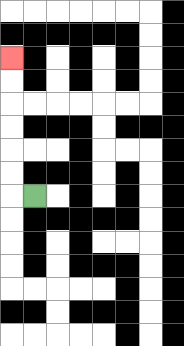{'start': '[1, 8]', 'end': '[0, 2]', 'path_directions': 'L,U,U,U,U,U,U', 'path_coordinates': '[[1, 8], [0, 8], [0, 7], [0, 6], [0, 5], [0, 4], [0, 3], [0, 2]]'}